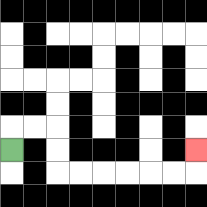{'start': '[0, 6]', 'end': '[8, 6]', 'path_directions': 'U,R,R,D,D,R,R,R,R,R,R,U', 'path_coordinates': '[[0, 6], [0, 5], [1, 5], [2, 5], [2, 6], [2, 7], [3, 7], [4, 7], [5, 7], [6, 7], [7, 7], [8, 7], [8, 6]]'}